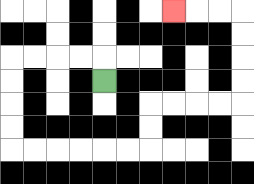{'start': '[4, 3]', 'end': '[7, 0]', 'path_directions': 'U,L,L,L,L,D,D,D,D,R,R,R,R,R,R,U,U,R,R,R,R,U,U,U,U,L,L,L', 'path_coordinates': '[[4, 3], [4, 2], [3, 2], [2, 2], [1, 2], [0, 2], [0, 3], [0, 4], [0, 5], [0, 6], [1, 6], [2, 6], [3, 6], [4, 6], [5, 6], [6, 6], [6, 5], [6, 4], [7, 4], [8, 4], [9, 4], [10, 4], [10, 3], [10, 2], [10, 1], [10, 0], [9, 0], [8, 0], [7, 0]]'}